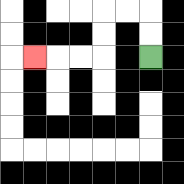{'start': '[6, 2]', 'end': '[1, 2]', 'path_directions': 'U,U,L,L,D,D,L,L,L', 'path_coordinates': '[[6, 2], [6, 1], [6, 0], [5, 0], [4, 0], [4, 1], [4, 2], [3, 2], [2, 2], [1, 2]]'}